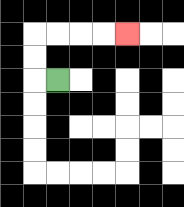{'start': '[2, 3]', 'end': '[5, 1]', 'path_directions': 'L,U,U,R,R,R,R', 'path_coordinates': '[[2, 3], [1, 3], [1, 2], [1, 1], [2, 1], [3, 1], [4, 1], [5, 1]]'}